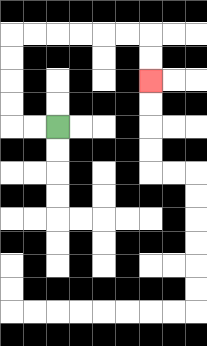{'start': '[2, 5]', 'end': '[6, 3]', 'path_directions': 'L,L,U,U,U,U,R,R,R,R,R,R,D,D', 'path_coordinates': '[[2, 5], [1, 5], [0, 5], [0, 4], [0, 3], [0, 2], [0, 1], [1, 1], [2, 1], [3, 1], [4, 1], [5, 1], [6, 1], [6, 2], [6, 3]]'}